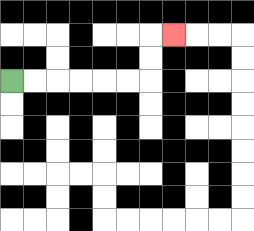{'start': '[0, 3]', 'end': '[7, 1]', 'path_directions': 'R,R,R,R,R,R,U,U,R', 'path_coordinates': '[[0, 3], [1, 3], [2, 3], [3, 3], [4, 3], [5, 3], [6, 3], [6, 2], [6, 1], [7, 1]]'}